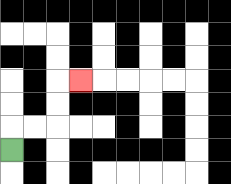{'start': '[0, 6]', 'end': '[3, 3]', 'path_directions': 'U,R,R,U,U,R', 'path_coordinates': '[[0, 6], [0, 5], [1, 5], [2, 5], [2, 4], [2, 3], [3, 3]]'}